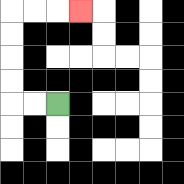{'start': '[2, 4]', 'end': '[3, 0]', 'path_directions': 'L,L,U,U,U,U,R,R,R', 'path_coordinates': '[[2, 4], [1, 4], [0, 4], [0, 3], [0, 2], [0, 1], [0, 0], [1, 0], [2, 0], [3, 0]]'}